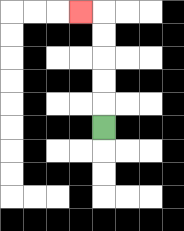{'start': '[4, 5]', 'end': '[3, 0]', 'path_directions': 'U,U,U,U,U,L', 'path_coordinates': '[[4, 5], [4, 4], [4, 3], [4, 2], [4, 1], [4, 0], [3, 0]]'}